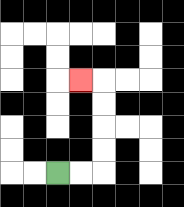{'start': '[2, 7]', 'end': '[3, 3]', 'path_directions': 'R,R,U,U,U,U,L', 'path_coordinates': '[[2, 7], [3, 7], [4, 7], [4, 6], [4, 5], [4, 4], [4, 3], [3, 3]]'}